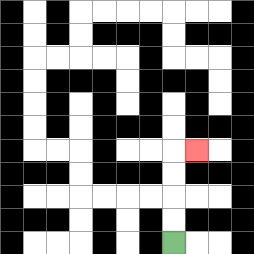{'start': '[7, 10]', 'end': '[8, 6]', 'path_directions': 'U,U,U,U,R', 'path_coordinates': '[[7, 10], [7, 9], [7, 8], [7, 7], [7, 6], [8, 6]]'}